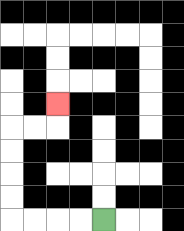{'start': '[4, 9]', 'end': '[2, 4]', 'path_directions': 'L,L,L,L,U,U,U,U,R,R,U', 'path_coordinates': '[[4, 9], [3, 9], [2, 9], [1, 9], [0, 9], [0, 8], [0, 7], [0, 6], [0, 5], [1, 5], [2, 5], [2, 4]]'}